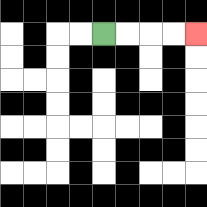{'start': '[4, 1]', 'end': '[8, 1]', 'path_directions': 'R,R,R,R', 'path_coordinates': '[[4, 1], [5, 1], [6, 1], [7, 1], [8, 1]]'}